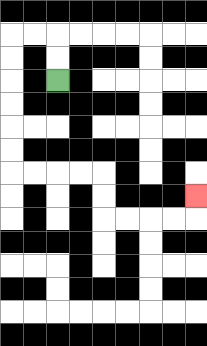{'start': '[2, 3]', 'end': '[8, 8]', 'path_directions': 'U,U,L,L,D,D,D,D,D,D,R,R,R,R,D,D,R,R,R,R,U', 'path_coordinates': '[[2, 3], [2, 2], [2, 1], [1, 1], [0, 1], [0, 2], [0, 3], [0, 4], [0, 5], [0, 6], [0, 7], [1, 7], [2, 7], [3, 7], [4, 7], [4, 8], [4, 9], [5, 9], [6, 9], [7, 9], [8, 9], [8, 8]]'}